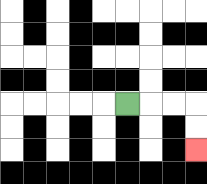{'start': '[5, 4]', 'end': '[8, 6]', 'path_directions': 'R,R,R,D,D', 'path_coordinates': '[[5, 4], [6, 4], [7, 4], [8, 4], [8, 5], [8, 6]]'}